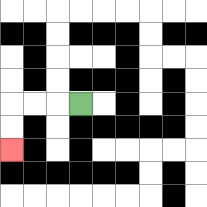{'start': '[3, 4]', 'end': '[0, 6]', 'path_directions': 'L,L,L,D,D', 'path_coordinates': '[[3, 4], [2, 4], [1, 4], [0, 4], [0, 5], [0, 6]]'}